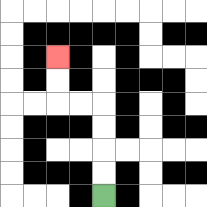{'start': '[4, 8]', 'end': '[2, 2]', 'path_directions': 'U,U,U,U,L,L,U,U', 'path_coordinates': '[[4, 8], [4, 7], [4, 6], [4, 5], [4, 4], [3, 4], [2, 4], [2, 3], [2, 2]]'}